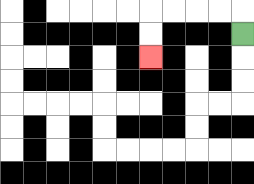{'start': '[10, 1]', 'end': '[6, 2]', 'path_directions': 'U,L,L,L,L,D,D', 'path_coordinates': '[[10, 1], [10, 0], [9, 0], [8, 0], [7, 0], [6, 0], [6, 1], [6, 2]]'}